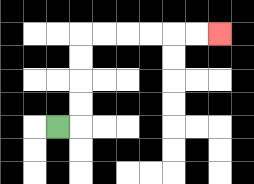{'start': '[2, 5]', 'end': '[9, 1]', 'path_directions': 'R,U,U,U,U,R,R,R,R,R,R', 'path_coordinates': '[[2, 5], [3, 5], [3, 4], [3, 3], [3, 2], [3, 1], [4, 1], [5, 1], [6, 1], [7, 1], [8, 1], [9, 1]]'}